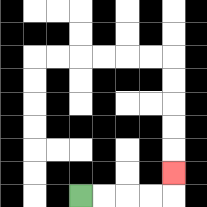{'start': '[3, 8]', 'end': '[7, 7]', 'path_directions': 'R,R,R,R,U', 'path_coordinates': '[[3, 8], [4, 8], [5, 8], [6, 8], [7, 8], [7, 7]]'}